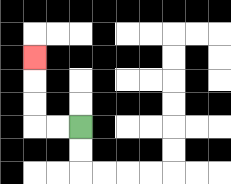{'start': '[3, 5]', 'end': '[1, 2]', 'path_directions': 'L,L,U,U,U', 'path_coordinates': '[[3, 5], [2, 5], [1, 5], [1, 4], [1, 3], [1, 2]]'}